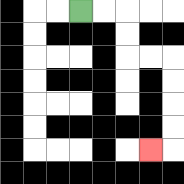{'start': '[3, 0]', 'end': '[6, 6]', 'path_directions': 'R,R,D,D,R,R,D,D,D,D,L', 'path_coordinates': '[[3, 0], [4, 0], [5, 0], [5, 1], [5, 2], [6, 2], [7, 2], [7, 3], [7, 4], [7, 5], [7, 6], [6, 6]]'}